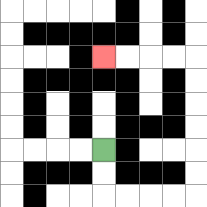{'start': '[4, 6]', 'end': '[4, 2]', 'path_directions': 'D,D,R,R,R,R,U,U,U,U,U,U,L,L,L,L', 'path_coordinates': '[[4, 6], [4, 7], [4, 8], [5, 8], [6, 8], [7, 8], [8, 8], [8, 7], [8, 6], [8, 5], [8, 4], [8, 3], [8, 2], [7, 2], [6, 2], [5, 2], [4, 2]]'}